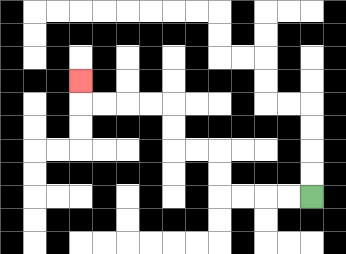{'start': '[13, 8]', 'end': '[3, 3]', 'path_directions': 'L,L,L,L,U,U,L,L,U,U,L,L,L,L,U', 'path_coordinates': '[[13, 8], [12, 8], [11, 8], [10, 8], [9, 8], [9, 7], [9, 6], [8, 6], [7, 6], [7, 5], [7, 4], [6, 4], [5, 4], [4, 4], [3, 4], [3, 3]]'}